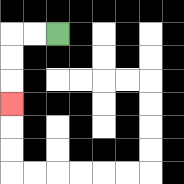{'start': '[2, 1]', 'end': '[0, 4]', 'path_directions': 'L,L,D,D,D', 'path_coordinates': '[[2, 1], [1, 1], [0, 1], [0, 2], [0, 3], [0, 4]]'}